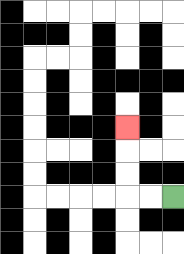{'start': '[7, 8]', 'end': '[5, 5]', 'path_directions': 'L,L,U,U,U', 'path_coordinates': '[[7, 8], [6, 8], [5, 8], [5, 7], [5, 6], [5, 5]]'}